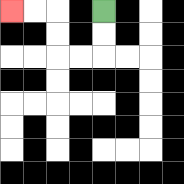{'start': '[4, 0]', 'end': '[0, 0]', 'path_directions': 'D,D,L,L,U,U,L,L', 'path_coordinates': '[[4, 0], [4, 1], [4, 2], [3, 2], [2, 2], [2, 1], [2, 0], [1, 0], [0, 0]]'}